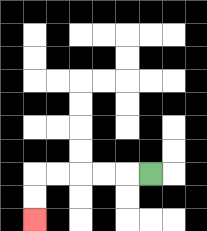{'start': '[6, 7]', 'end': '[1, 9]', 'path_directions': 'L,L,L,L,L,D,D', 'path_coordinates': '[[6, 7], [5, 7], [4, 7], [3, 7], [2, 7], [1, 7], [1, 8], [1, 9]]'}